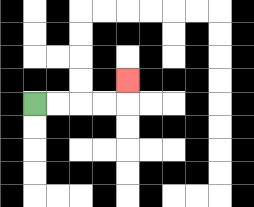{'start': '[1, 4]', 'end': '[5, 3]', 'path_directions': 'R,R,R,R,U', 'path_coordinates': '[[1, 4], [2, 4], [3, 4], [4, 4], [5, 4], [5, 3]]'}